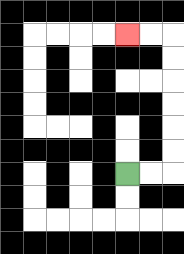{'start': '[5, 7]', 'end': '[5, 1]', 'path_directions': 'R,R,U,U,U,U,U,U,L,L', 'path_coordinates': '[[5, 7], [6, 7], [7, 7], [7, 6], [7, 5], [7, 4], [7, 3], [7, 2], [7, 1], [6, 1], [5, 1]]'}